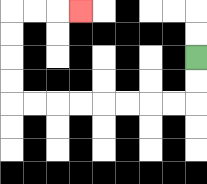{'start': '[8, 2]', 'end': '[3, 0]', 'path_directions': 'D,D,L,L,L,L,L,L,L,L,U,U,U,U,R,R,R', 'path_coordinates': '[[8, 2], [8, 3], [8, 4], [7, 4], [6, 4], [5, 4], [4, 4], [3, 4], [2, 4], [1, 4], [0, 4], [0, 3], [0, 2], [0, 1], [0, 0], [1, 0], [2, 0], [3, 0]]'}